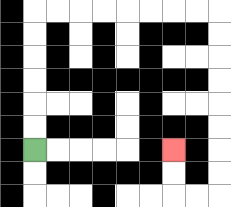{'start': '[1, 6]', 'end': '[7, 6]', 'path_directions': 'U,U,U,U,U,U,R,R,R,R,R,R,R,R,D,D,D,D,D,D,D,D,L,L,U,U', 'path_coordinates': '[[1, 6], [1, 5], [1, 4], [1, 3], [1, 2], [1, 1], [1, 0], [2, 0], [3, 0], [4, 0], [5, 0], [6, 0], [7, 0], [8, 0], [9, 0], [9, 1], [9, 2], [9, 3], [9, 4], [9, 5], [9, 6], [9, 7], [9, 8], [8, 8], [7, 8], [7, 7], [7, 6]]'}